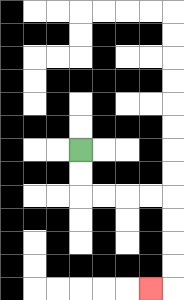{'start': '[3, 6]', 'end': '[6, 12]', 'path_directions': 'D,D,R,R,R,R,D,D,D,D,L', 'path_coordinates': '[[3, 6], [3, 7], [3, 8], [4, 8], [5, 8], [6, 8], [7, 8], [7, 9], [7, 10], [7, 11], [7, 12], [6, 12]]'}